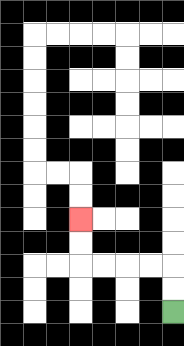{'start': '[7, 13]', 'end': '[3, 9]', 'path_directions': 'U,U,L,L,L,L,U,U', 'path_coordinates': '[[7, 13], [7, 12], [7, 11], [6, 11], [5, 11], [4, 11], [3, 11], [3, 10], [3, 9]]'}